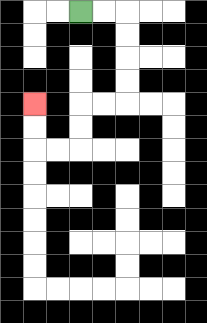{'start': '[3, 0]', 'end': '[1, 4]', 'path_directions': 'R,R,D,D,D,D,L,L,D,D,L,L,U,U', 'path_coordinates': '[[3, 0], [4, 0], [5, 0], [5, 1], [5, 2], [5, 3], [5, 4], [4, 4], [3, 4], [3, 5], [3, 6], [2, 6], [1, 6], [1, 5], [1, 4]]'}